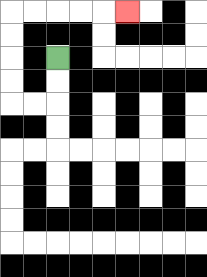{'start': '[2, 2]', 'end': '[5, 0]', 'path_directions': 'D,D,L,L,U,U,U,U,R,R,R,R,R', 'path_coordinates': '[[2, 2], [2, 3], [2, 4], [1, 4], [0, 4], [0, 3], [0, 2], [0, 1], [0, 0], [1, 0], [2, 0], [3, 0], [4, 0], [5, 0]]'}